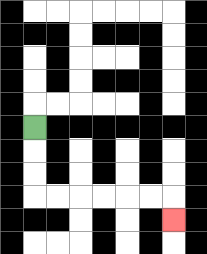{'start': '[1, 5]', 'end': '[7, 9]', 'path_directions': 'D,D,D,R,R,R,R,R,R,D', 'path_coordinates': '[[1, 5], [1, 6], [1, 7], [1, 8], [2, 8], [3, 8], [4, 8], [5, 8], [6, 8], [7, 8], [7, 9]]'}